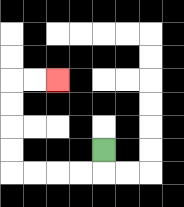{'start': '[4, 6]', 'end': '[2, 3]', 'path_directions': 'D,L,L,L,L,U,U,U,U,R,R', 'path_coordinates': '[[4, 6], [4, 7], [3, 7], [2, 7], [1, 7], [0, 7], [0, 6], [0, 5], [0, 4], [0, 3], [1, 3], [2, 3]]'}